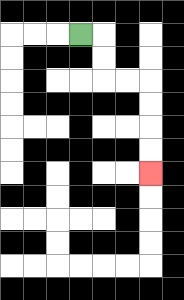{'start': '[3, 1]', 'end': '[6, 7]', 'path_directions': 'R,D,D,R,R,D,D,D,D', 'path_coordinates': '[[3, 1], [4, 1], [4, 2], [4, 3], [5, 3], [6, 3], [6, 4], [6, 5], [6, 6], [6, 7]]'}